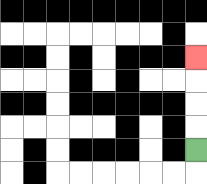{'start': '[8, 6]', 'end': '[8, 2]', 'path_directions': 'U,U,U,U', 'path_coordinates': '[[8, 6], [8, 5], [8, 4], [8, 3], [8, 2]]'}